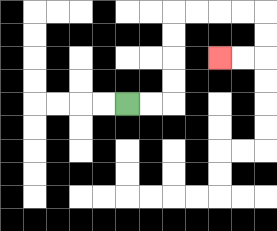{'start': '[5, 4]', 'end': '[9, 2]', 'path_directions': 'R,R,U,U,U,U,R,R,R,R,D,D,L,L', 'path_coordinates': '[[5, 4], [6, 4], [7, 4], [7, 3], [7, 2], [7, 1], [7, 0], [8, 0], [9, 0], [10, 0], [11, 0], [11, 1], [11, 2], [10, 2], [9, 2]]'}